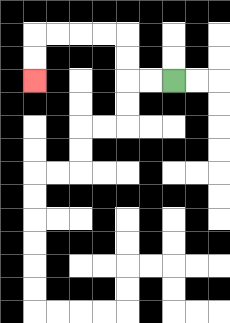{'start': '[7, 3]', 'end': '[1, 3]', 'path_directions': 'L,L,U,U,L,L,L,L,D,D', 'path_coordinates': '[[7, 3], [6, 3], [5, 3], [5, 2], [5, 1], [4, 1], [3, 1], [2, 1], [1, 1], [1, 2], [1, 3]]'}